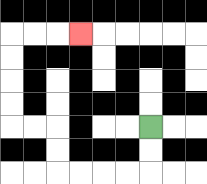{'start': '[6, 5]', 'end': '[3, 1]', 'path_directions': 'D,D,L,L,L,L,U,U,L,L,U,U,U,U,R,R,R', 'path_coordinates': '[[6, 5], [6, 6], [6, 7], [5, 7], [4, 7], [3, 7], [2, 7], [2, 6], [2, 5], [1, 5], [0, 5], [0, 4], [0, 3], [0, 2], [0, 1], [1, 1], [2, 1], [3, 1]]'}